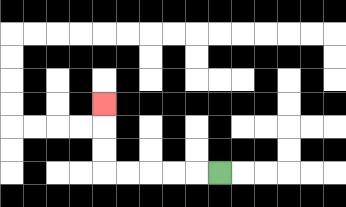{'start': '[9, 7]', 'end': '[4, 4]', 'path_directions': 'L,L,L,L,L,U,U,U', 'path_coordinates': '[[9, 7], [8, 7], [7, 7], [6, 7], [5, 7], [4, 7], [4, 6], [4, 5], [4, 4]]'}